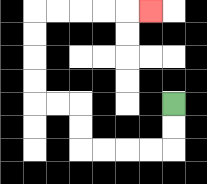{'start': '[7, 4]', 'end': '[6, 0]', 'path_directions': 'D,D,L,L,L,L,U,U,L,L,U,U,U,U,R,R,R,R,R', 'path_coordinates': '[[7, 4], [7, 5], [7, 6], [6, 6], [5, 6], [4, 6], [3, 6], [3, 5], [3, 4], [2, 4], [1, 4], [1, 3], [1, 2], [1, 1], [1, 0], [2, 0], [3, 0], [4, 0], [5, 0], [6, 0]]'}